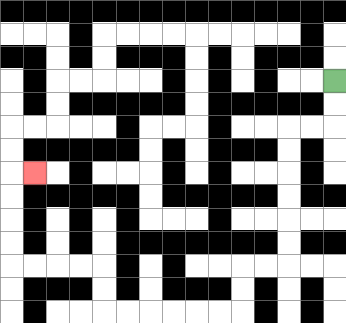{'start': '[14, 3]', 'end': '[1, 7]', 'path_directions': 'D,D,L,L,D,D,D,D,D,D,L,L,D,D,L,L,L,L,L,L,U,U,L,L,L,L,U,U,U,U,R', 'path_coordinates': '[[14, 3], [14, 4], [14, 5], [13, 5], [12, 5], [12, 6], [12, 7], [12, 8], [12, 9], [12, 10], [12, 11], [11, 11], [10, 11], [10, 12], [10, 13], [9, 13], [8, 13], [7, 13], [6, 13], [5, 13], [4, 13], [4, 12], [4, 11], [3, 11], [2, 11], [1, 11], [0, 11], [0, 10], [0, 9], [0, 8], [0, 7], [1, 7]]'}